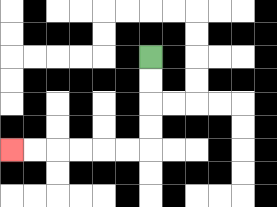{'start': '[6, 2]', 'end': '[0, 6]', 'path_directions': 'D,D,D,D,L,L,L,L,L,L', 'path_coordinates': '[[6, 2], [6, 3], [6, 4], [6, 5], [6, 6], [5, 6], [4, 6], [3, 6], [2, 6], [1, 6], [0, 6]]'}